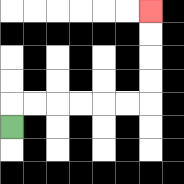{'start': '[0, 5]', 'end': '[6, 0]', 'path_directions': 'U,R,R,R,R,R,R,U,U,U,U', 'path_coordinates': '[[0, 5], [0, 4], [1, 4], [2, 4], [3, 4], [4, 4], [5, 4], [6, 4], [6, 3], [6, 2], [6, 1], [6, 0]]'}